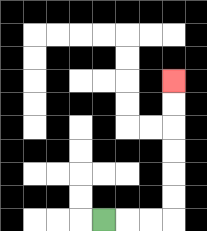{'start': '[4, 9]', 'end': '[7, 3]', 'path_directions': 'R,R,R,U,U,U,U,U,U', 'path_coordinates': '[[4, 9], [5, 9], [6, 9], [7, 9], [7, 8], [7, 7], [7, 6], [7, 5], [7, 4], [7, 3]]'}